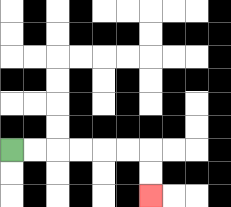{'start': '[0, 6]', 'end': '[6, 8]', 'path_directions': 'R,R,R,R,R,R,D,D', 'path_coordinates': '[[0, 6], [1, 6], [2, 6], [3, 6], [4, 6], [5, 6], [6, 6], [6, 7], [6, 8]]'}